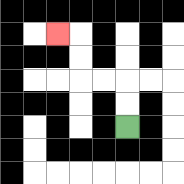{'start': '[5, 5]', 'end': '[2, 1]', 'path_directions': 'U,U,L,L,U,U,L', 'path_coordinates': '[[5, 5], [5, 4], [5, 3], [4, 3], [3, 3], [3, 2], [3, 1], [2, 1]]'}